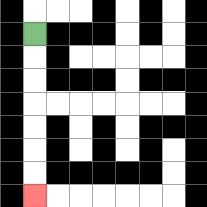{'start': '[1, 1]', 'end': '[1, 8]', 'path_directions': 'D,D,D,D,D,D,D', 'path_coordinates': '[[1, 1], [1, 2], [1, 3], [1, 4], [1, 5], [1, 6], [1, 7], [1, 8]]'}